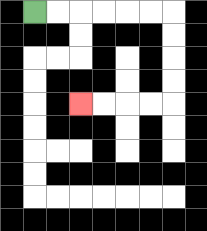{'start': '[1, 0]', 'end': '[3, 4]', 'path_directions': 'R,R,R,R,R,R,D,D,D,D,L,L,L,L', 'path_coordinates': '[[1, 0], [2, 0], [3, 0], [4, 0], [5, 0], [6, 0], [7, 0], [7, 1], [7, 2], [7, 3], [7, 4], [6, 4], [5, 4], [4, 4], [3, 4]]'}